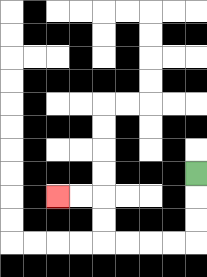{'start': '[8, 7]', 'end': '[2, 8]', 'path_directions': 'D,D,D,L,L,L,L,U,U,L,L', 'path_coordinates': '[[8, 7], [8, 8], [8, 9], [8, 10], [7, 10], [6, 10], [5, 10], [4, 10], [4, 9], [4, 8], [3, 8], [2, 8]]'}